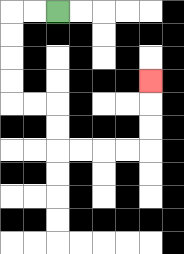{'start': '[2, 0]', 'end': '[6, 3]', 'path_directions': 'L,L,D,D,D,D,R,R,D,D,R,R,R,R,U,U,U', 'path_coordinates': '[[2, 0], [1, 0], [0, 0], [0, 1], [0, 2], [0, 3], [0, 4], [1, 4], [2, 4], [2, 5], [2, 6], [3, 6], [4, 6], [5, 6], [6, 6], [6, 5], [6, 4], [6, 3]]'}